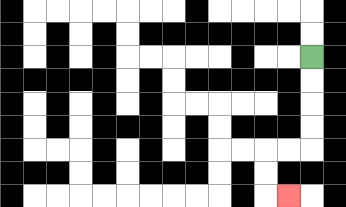{'start': '[13, 2]', 'end': '[12, 8]', 'path_directions': 'D,D,D,D,L,L,D,D,R', 'path_coordinates': '[[13, 2], [13, 3], [13, 4], [13, 5], [13, 6], [12, 6], [11, 6], [11, 7], [11, 8], [12, 8]]'}